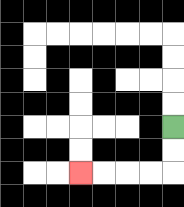{'start': '[7, 5]', 'end': '[3, 7]', 'path_directions': 'D,D,L,L,L,L', 'path_coordinates': '[[7, 5], [7, 6], [7, 7], [6, 7], [5, 7], [4, 7], [3, 7]]'}